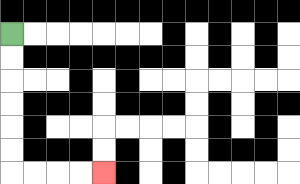{'start': '[0, 1]', 'end': '[4, 7]', 'path_directions': 'D,D,D,D,D,D,R,R,R,R', 'path_coordinates': '[[0, 1], [0, 2], [0, 3], [0, 4], [0, 5], [0, 6], [0, 7], [1, 7], [2, 7], [3, 7], [4, 7]]'}